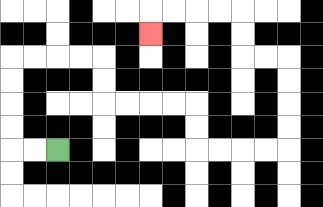{'start': '[2, 6]', 'end': '[6, 1]', 'path_directions': 'L,L,U,U,U,U,R,R,R,R,D,D,R,R,R,R,D,D,R,R,R,R,U,U,U,U,L,L,U,U,L,L,L,L,D', 'path_coordinates': '[[2, 6], [1, 6], [0, 6], [0, 5], [0, 4], [0, 3], [0, 2], [1, 2], [2, 2], [3, 2], [4, 2], [4, 3], [4, 4], [5, 4], [6, 4], [7, 4], [8, 4], [8, 5], [8, 6], [9, 6], [10, 6], [11, 6], [12, 6], [12, 5], [12, 4], [12, 3], [12, 2], [11, 2], [10, 2], [10, 1], [10, 0], [9, 0], [8, 0], [7, 0], [6, 0], [6, 1]]'}